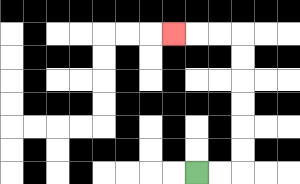{'start': '[8, 7]', 'end': '[7, 1]', 'path_directions': 'R,R,U,U,U,U,U,U,L,L,L', 'path_coordinates': '[[8, 7], [9, 7], [10, 7], [10, 6], [10, 5], [10, 4], [10, 3], [10, 2], [10, 1], [9, 1], [8, 1], [7, 1]]'}